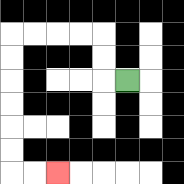{'start': '[5, 3]', 'end': '[2, 7]', 'path_directions': 'L,U,U,L,L,L,L,D,D,D,D,D,D,R,R', 'path_coordinates': '[[5, 3], [4, 3], [4, 2], [4, 1], [3, 1], [2, 1], [1, 1], [0, 1], [0, 2], [0, 3], [0, 4], [0, 5], [0, 6], [0, 7], [1, 7], [2, 7]]'}